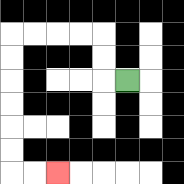{'start': '[5, 3]', 'end': '[2, 7]', 'path_directions': 'L,U,U,L,L,L,L,D,D,D,D,D,D,R,R', 'path_coordinates': '[[5, 3], [4, 3], [4, 2], [4, 1], [3, 1], [2, 1], [1, 1], [0, 1], [0, 2], [0, 3], [0, 4], [0, 5], [0, 6], [0, 7], [1, 7], [2, 7]]'}